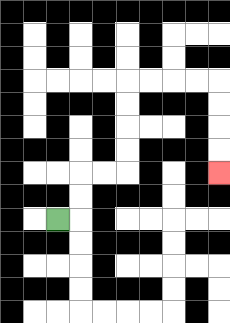{'start': '[2, 9]', 'end': '[9, 7]', 'path_directions': 'R,U,U,R,R,U,U,U,U,R,R,R,R,D,D,D,D', 'path_coordinates': '[[2, 9], [3, 9], [3, 8], [3, 7], [4, 7], [5, 7], [5, 6], [5, 5], [5, 4], [5, 3], [6, 3], [7, 3], [8, 3], [9, 3], [9, 4], [9, 5], [9, 6], [9, 7]]'}